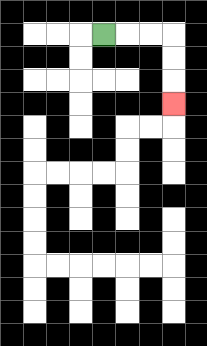{'start': '[4, 1]', 'end': '[7, 4]', 'path_directions': 'R,R,R,D,D,D', 'path_coordinates': '[[4, 1], [5, 1], [6, 1], [7, 1], [7, 2], [7, 3], [7, 4]]'}